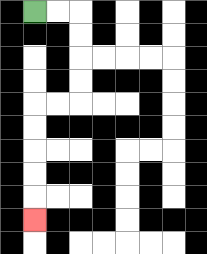{'start': '[1, 0]', 'end': '[1, 9]', 'path_directions': 'R,R,D,D,D,D,L,L,D,D,D,D,D', 'path_coordinates': '[[1, 0], [2, 0], [3, 0], [3, 1], [3, 2], [3, 3], [3, 4], [2, 4], [1, 4], [1, 5], [1, 6], [1, 7], [1, 8], [1, 9]]'}